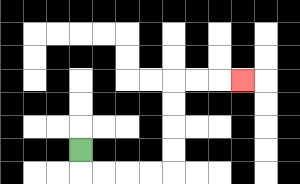{'start': '[3, 6]', 'end': '[10, 3]', 'path_directions': 'D,R,R,R,R,U,U,U,U,R,R,R', 'path_coordinates': '[[3, 6], [3, 7], [4, 7], [5, 7], [6, 7], [7, 7], [7, 6], [7, 5], [7, 4], [7, 3], [8, 3], [9, 3], [10, 3]]'}